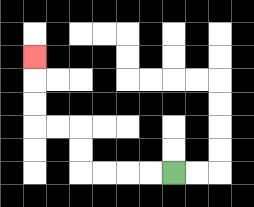{'start': '[7, 7]', 'end': '[1, 2]', 'path_directions': 'L,L,L,L,U,U,L,L,U,U,U', 'path_coordinates': '[[7, 7], [6, 7], [5, 7], [4, 7], [3, 7], [3, 6], [3, 5], [2, 5], [1, 5], [1, 4], [1, 3], [1, 2]]'}